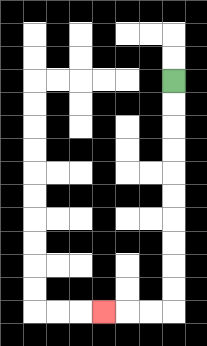{'start': '[7, 3]', 'end': '[4, 13]', 'path_directions': 'D,D,D,D,D,D,D,D,D,D,L,L,L', 'path_coordinates': '[[7, 3], [7, 4], [7, 5], [7, 6], [7, 7], [7, 8], [7, 9], [7, 10], [7, 11], [7, 12], [7, 13], [6, 13], [5, 13], [4, 13]]'}